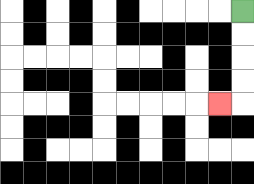{'start': '[10, 0]', 'end': '[9, 4]', 'path_directions': 'D,D,D,D,L', 'path_coordinates': '[[10, 0], [10, 1], [10, 2], [10, 3], [10, 4], [9, 4]]'}